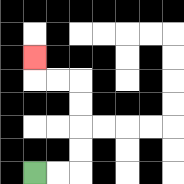{'start': '[1, 7]', 'end': '[1, 2]', 'path_directions': 'R,R,U,U,U,U,L,L,U', 'path_coordinates': '[[1, 7], [2, 7], [3, 7], [3, 6], [3, 5], [3, 4], [3, 3], [2, 3], [1, 3], [1, 2]]'}